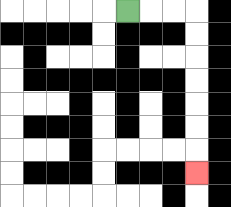{'start': '[5, 0]', 'end': '[8, 7]', 'path_directions': 'R,R,R,D,D,D,D,D,D,D', 'path_coordinates': '[[5, 0], [6, 0], [7, 0], [8, 0], [8, 1], [8, 2], [8, 3], [8, 4], [8, 5], [8, 6], [8, 7]]'}